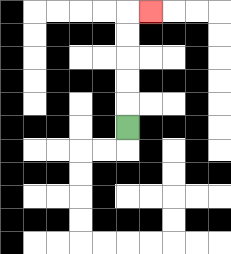{'start': '[5, 5]', 'end': '[6, 0]', 'path_directions': 'U,U,U,U,U,R', 'path_coordinates': '[[5, 5], [5, 4], [5, 3], [5, 2], [5, 1], [5, 0], [6, 0]]'}